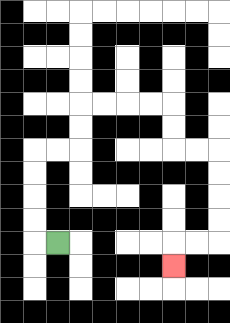{'start': '[2, 10]', 'end': '[7, 11]', 'path_directions': 'L,U,U,U,U,R,R,U,U,R,R,R,R,D,D,R,R,D,D,D,D,L,L,D', 'path_coordinates': '[[2, 10], [1, 10], [1, 9], [1, 8], [1, 7], [1, 6], [2, 6], [3, 6], [3, 5], [3, 4], [4, 4], [5, 4], [6, 4], [7, 4], [7, 5], [7, 6], [8, 6], [9, 6], [9, 7], [9, 8], [9, 9], [9, 10], [8, 10], [7, 10], [7, 11]]'}